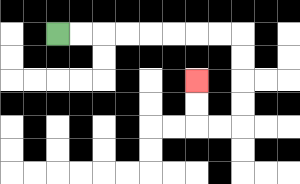{'start': '[2, 1]', 'end': '[8, 3]', 'path_directions': 'R,R,R,R,R,R,R,R,D,D,D,D,L,L,U,U', 'path_coordinates': '[[2, 1], [3, 1], [4, 1], [5, 1], [6, 1], [7, 1], [8, 1], [9, 1], [10, 1], [10, 2], [10, 3], [10, 4], [10, 5], [9, 5], [8, 5], [8, 4], [8, 3]]'}